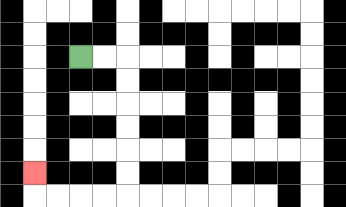{'start': '[3, 2]', 'end': '[1, 7]', 'path_directions': 'R,R,D,D,D,D,D,D,L,L,L,L,U', 'path_coordinates': '[[3, 2], [4, 2], [5, 2], [5, 3], [5, 4], [5, 5], [5, 6], [5, 7], [5, 8], [4, 8], [3, 8], [2, 8], [1, 8], [1, 7]]'}